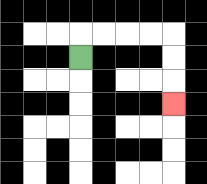{'start': '[3, 2]', 'end': '[7, 4]', 'path_directions': 'U,R,R,R,R,D,D,D', 'path_coordinates': '[[3, 2], [3, 1], [4, 1], [5, 1], [6, 1], [7, 1], [7, 2], [7, 3], [7, 4]]'}